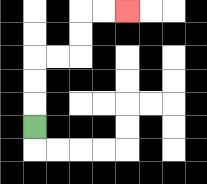{'start': '[1, 5]', 'end': '[5, 0]', 'path_directions': 'U,U,U,R,R,U,U,R,R', 'path_coordinates': '[[1, 5], [1, 4], [1, 3], [1, 2], [2, 2], [3, 2], [3, 1], [3, 0], [4, 0], [5, 0]]'}